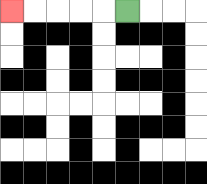{'start': '[5, 0]', 'end': '[0, 0]', 'path_directions': 'L,L,L,L,L', 'path_coordinates': '[[5, 0], [4, 0], [3, 0], [2, 0], [1, 0], [0, 0]]'}